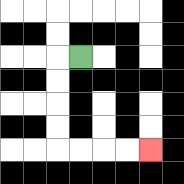{'start': '[3, 2]', 'end': '[6, 6]', 'path_directions': 'L,D,D,D,D,R,R,R,R', 'path_coordinates': '[[3, 2], [2, 2], [2, 3], [2, 4], [2, 5], [2, 6], [3, 6], [4, 6], [5, 6], [6, 6]]'}